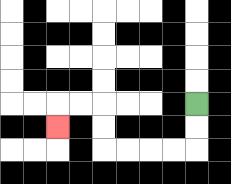{'start': '[8, 4]', 'end': '[2, 5]', 'path_directions': 'D,D,L,L,L,L,U,U,L,L,D', 'path_coordinates': '[[8, 4], [8, 5], [8, 6], [7, 6], [6, 6], [5, 6], [4, 6], [4, 5], [4, 4], [3, 4], [2, 4], [2, 5]]'}